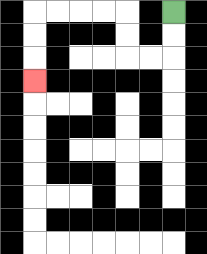{'start': '[7, 0]', 'end': '[1, 3]', 'path_directions': 'D,D,L,L,U,U,L,L,L,L,D,D,D', 'path_coordinates': '[[7, 0], [7, 1], [7, 2], [6, 2], [5, 2], [5, 1], [5, 0], [4, 0], [3, 0], [2, 0], [1, 0], [1, 1], [1, 2], [1, 3]]'}